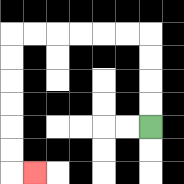{'start': '[6, 5]', 'end': '[1, 7]', 'path_directions': 'U,U,U,U,L,L,L,L,L,L,D,D,D,D,D,D,R', 'path_coordinates': '[[6, 5], [6, 4], [6, 3], [6, 2], [6, 1], [5, 1], [4, 1], [3, 1], [2, 1], [1, 1], [0, 1], [0, 2], [0, 3], [0, 4], [0, 5], [0, 6], [0, 7], [1, 7]]'}